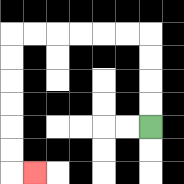{'start': '[6, 5]', 'end': '[1, 7]', 'path_directions': 'U,U,U,U,L,L,L,L,L,L,D,D,D,D,D,D,R', 'path_coordinates': '[[6, 5], [6, 4], [6, 3], [6, 2], [6, 1], [5, 1], [4, 1], [3, 1], [2, 1], [1, 1], [0, 1], [0, 2], [0, 3], [0, 4], [0, 5], [0, 6], [0, 7], [1, 7]]'}